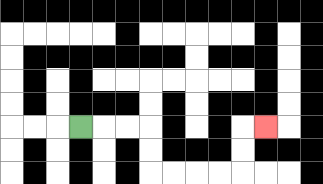{'start': '[3, 5]', 'end': '[11, 5]', 'path_directions': 'R,R,R,D,D,R,R,R,R,U,U,R', 'path_coordinates': '[[3, 5], [4, 5], [5, 5], [6, 5], [6, 6], [6, 7], [7, 7], [8, 7], [9, 7], [10, 7], [10, 6], [10, 5], [11, 5]]'}